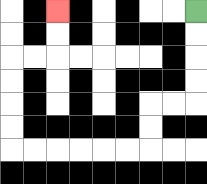{'start': '[8, 0]', 'end': '[2, 0]', 'path_directions': 'D,D,D,D,L,L,D,D,L,L,L,L,L,L,U,U,U,U,R,R,U,U', 'path_coordinates': '[[8, 0], [8, 1], [8, 2], [8, 3], [8, 4], [7, 4], [6, 4], [6, 5], [6, 6], [5, 6], [4, 6], [3, 6], [2, 6], [1, 6], [0, 6], [0, 5], [0, 4], [0, 3], [0, 2], [1, 2], [2, 2], [2, 1], [2, 0]]'}